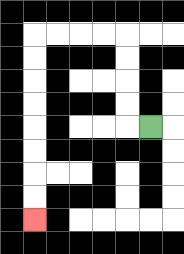{'start': '[6, 5]', 'end': '[1, 9]', 'path_directions': 'L,U,U,U,U,L,L,L,L,D,D,D,D,D,D,D,D', 'path_coordinates': '[[6, 5], [5, 5], [5, 4], [5, 3], [5, 2], [5, 1], [4, 1], [3, 1], [2, 1], [1, 1], [1, 2], [1, 3], [1, 4], [1, 5], [1, 6], [1, 7], [1, 8], [1, 9]]'}